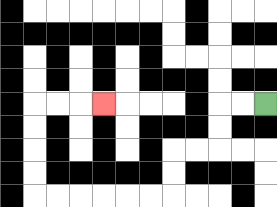{'start': '[11, 4]', 'end': '[4, 4]', 'path_directions': 'L,L,D,D,L,L,D,D,L,L,L,L,L,L,U,U,U,U,R,R,R', 'path_coordinates': '[[11, 4], [10, 4], [9, 4], [9, 5], [9, 6], [8, 6], [7, 6], [7, 7], [7, 8], [6, 8], [5, 8], [4, 8], [3, 8], [2, 8], [1, 8], [1, 7], [1, 6], [1, 5], [1, 4], [2, 4], [3, 4], [4, 4]]'}